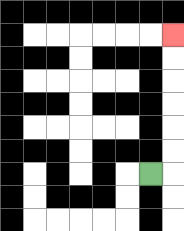{'start': '[6, 7]', 'end': '[7, 1]', 'path_directions': 'R,U,U,U,U,U,U', 'path_coordinates': '[[6, 7], [7, 7], [7, 6], [7, 5], [7, 4], [7, 3], [7, 2], [7, 1]]'}